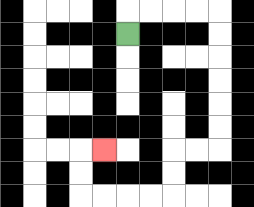{'start': '[5, 1]', 'end': '[4, 6]', 'path_directions': 'U,R,R,R,R,D,D,D,D,D,D,L,L,D,D,L,L,L,L,U,U,R', 'path_coordinates': '[[5, 1], [5, 0], [6, 0], [7, 0], [8, 0], [9, 0], [9, 1], [9, 2], [9, 3], [9, 4], [9, 5], [9, 6], [8, 6], [7, 6], [7, 7], [7, 8], [6, 8], [5, 8], [4, 8], [3, 8], [3, 7], [3, 6], [4, 6]]'}